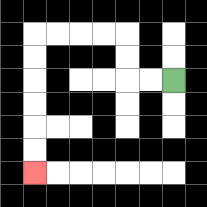{'start': '[7, 3]', 'end': '[1, 7]', 'path_directions': 'L,L,U,U,L,L,L,L,D,D,D,D,D,D', 'path_coordinates': '[[7, 3], [6, 3], [5, 3], [5, 2], [5, 1], [4, 1], [3, 1], [2, 1], [1, 1], [1, 2], [1, 3], [1, 4], [1, 5], [1, 6], [1, 7]]'}